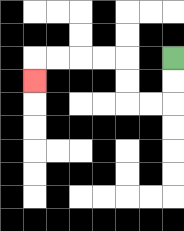{'start': '[7, 2]', 'end': '[1, 3]', 'path_directions': 'D,D,L,L,U,U,L,L,L,L,D', 'path_coordinates': '[[7, 2], [7, 3], [7, 4], [6, 4], [5, 4], [5, 3], [5, 2], [4, 2], [3, 2], [2, 2], [1, 2], [1, 3]]'}